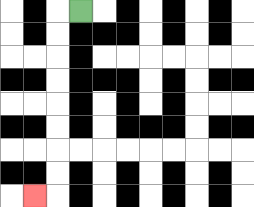{'start': '[3, 0]', 'end': '[1, 8]', 'path_directions': 'L,D,D,D,D,D,D,D,D,L', 'path_coordinates': '[[3, 0], [2, 0], [2, 1], [2, 2], [2, 3], [2, 4], [2, 5], [2, 6], [2, 7], [2, 8], [1, 8]]'}